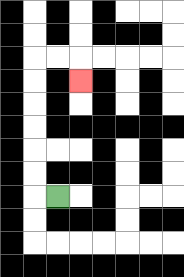{'start': '[2, 8]', 'end': '[3, 3]', 'path_directions': 'L,U,U,U,U,U,U,R,R,D', 'path_coordinates': '[[2, 8], [1, 8], [1, 7], [1, 6], [1, 5], [1, 4], [1, 3], [1, 2], [2, 2], [3, 2], [3, 3]]'}